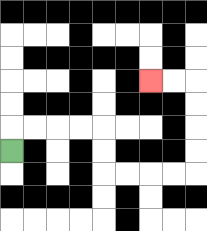{'start': '[0, 6]', 'end': '[6, 3]', 'path_directions': 'U,R,R,R,R,D,D,R,R,R,R,U,U,U,U,L,L', 'path_coordinates': '[[0, 6], [0, 5], [1, 5], [2, 5], [3, 5], [4, 5], [4, 6], [4, 7], [5, 7], [6, 7], [7, 7], [8, 7], [8, 6], [8, 5], [8, 4], [8, 3], [7, 3], [6, 3]]'}